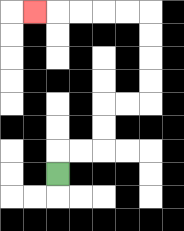{'start': '[2, 7]', 'end': '[1, 0]', 'path_directions': 'U,R,R,U,U,R,R,U,U,U,U,L,L,L,L,L', 'path_coordinates': '[[2, 7], [2, 6], [3, 6], [4, 6], [4, 5], [4, 4], [5, 4], [6, 4], [6, 3], [6, 2], [6, 1], [6, 0], [5, 0], [4, 0], [3, 0], [2, 0], [1, 0]]'}